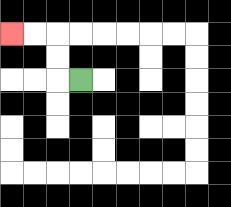{'start': '[3, 3]', 'end': '[0, 1]', 'path_directions': 'L,U,U,L,L', 'path_coordinates': '[[3, 3], [2, 3], [2, 2], [2, 1], [1, 1], [0, 1]]'}